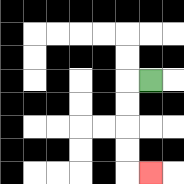{'start': '[6, 3]', 'end': '[6, 7]', 'path_directions': 'L,D,D,D,D,R', 'path_coordinates': '[[6, 3], [5, 3], [5, 4], [5, 5], [5, 6], [5, 7], [6, 7]]'}